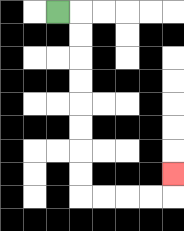{'start': '[2, 0]', 'end': '[7, 7]', 'path_directions': 'R,D,D,D,D,D,D,D,D,R,R,R,R,U', 'path_coordinates': '[[2, 0], [3, 0], [3, 1], [3, 2], [3, 3], [3, 4], [3, 5], [3, 6], [3, 7], [3, 8], [4, 8], [5, 8], [6, 8], [7, 8], [7, 7]]'}